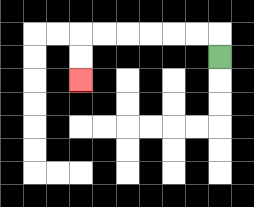{'start': '[9, 2]', 'end': '[3, 3]', 'path_directions': 'U,L,L,L,L,L,L,D,D', 'path_coordinates': '[[9, 2], [9, 1], [8, 1], [7, 1], [6, 1], [5, 1], [4, 1], [3, 1], [3, 2], [3, 3]]'}